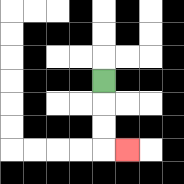{'start': '[4, 3]', 'end': '[5, 6]', 'path_directions': 'D,D,D,R', 'path_coordinates': '[[4, 3], [4, 4], [4, 5], [4, 6], [5, 6]]'}